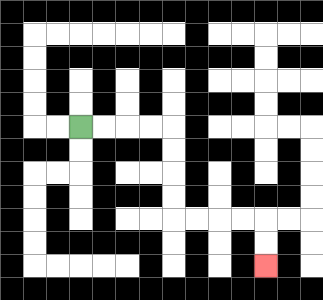{'start': '[3, 5]', 'end': '[11, 11]', 'path_directions': 'R,R,R,R,D,D,D,D,R,R,R,R,D,D', 'path_coordinates': '[[3, 5], [4, 5], [5, 5], [6, 5], [7, 5], [7, 6], [7, 7], [7, 8], [7, 9], [8, 9], [9, 9], [10, 9], [11, 9], [11, 10], [11, 11]]'}